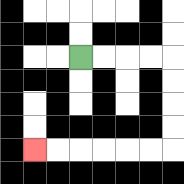{'start': '[3, 2]', 'end': '[1, 6]', 'path_directions': 'R,R,R,R,D,D,D,D,L,L,L,L,L,L', 'path_coordinates': '[[3, 2], [4, 2], [5, 2], [6, 2], [7, 2], [7, 3], [7, 4], [7, 5], [7, 6], [6, 6], [5, 6], [4, 6], [3, 6], [2, 6], [1, 6]]'}